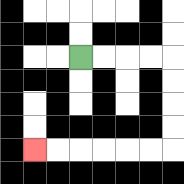{'start': '[3, 2]', 'end': '[1, 6]', 'path_directions': 'R,R,R,R,D,D,D,D,L,L,L,L,L,L', 'path_coordinates': '[[3, 2], [4, 2], [5, 2], [6, 2], [7, 2], [7, 3], [7, 4], [7, 5], [7, 6], [6, 6], [5, 6], [4, 6], [3, 6], [2, 6], [1, 6]]'}